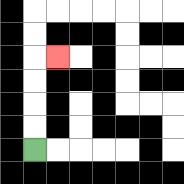{'start': '[1, 6]', 'end': '[2, 2]', 'path_directions': 'U,U,U,U,R', 'path_coordinates': '[[1, 6], [1, 5], [1, 4], [1, 3], [1, 2], [2, 2]]'}